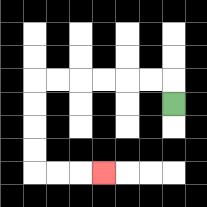{'start': '[7, 4]', 'end': '[4, 7]', 'path_directions': 'U,L,L,L,L,L,L,D,D,D,D,R,R,R', 'path_coordinates': '[[7, 4], [7, 3], [6, 3], [5, 3], [4, 3], [3, 3], [2, 3], [1, 3], [1, 4], [1, 5], [1, 6], [1, 7], [2, 7], [3, 7], [4, 7]]'}